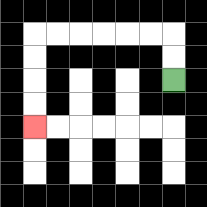{'start': '[7, 3]', 'end': '[1, 5]', 'path_directions': 'U,U,L,L,L,L,L,L,D,D,D,D', 'path_coordinates': '[[7, 3], [7, 2], [7, 1], [6, 1], [5, 1], [4, 1], [3, 1], [2, 1], [1, 1], [1, 2], [1, 3], [1, 4], [1, 5]]'}